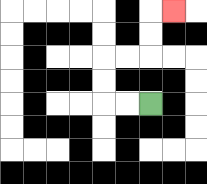{'start': '[6, 4]', 'end': '[7, 0]', 'path_directions': 'L,L,U,U,R,R,U,U,R', 'path_coordinates': '[[6, 4], [5, 4], [4, 4], [4, 3], [4, 2], [5, 2], [6, 2], [6, 1], [6, 0], [7, 0]]'}